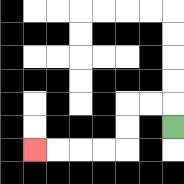{'start': '[7, 5]', 'end': '[1, 6]', 'path_directions': 'U,L,L,D,D,L,L,L,L', 'path_coordinates': '[[7, 5], [7, 4], [6, 4], [5, 4], [5, 5], [5, 6], [4, 6], [3, 6], [2, 6], [1, 6]]'}